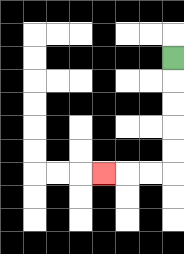{'start': '[7, 2]', 'end': '[4, 7]', 'path_directions': 'D,D,D,D,D,L,L,L', 'path_coordinates': '[[7, 2], [7, 3], [7, 4], [7, 5], [7, 6], [7, 7], [6, 7], [5, 7], [4, 7]]'}